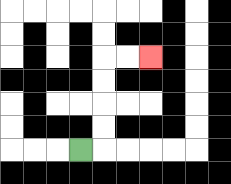{'start': '[3, 6]', 'end': '[6, 2]', 'path_directions': 'R,U,U,U,U,R,R', 'path_coordinates': '[[3, 6], [4, 6], [4, 5], [4, 4], [4, 3], [4, 2], [5, 2], [6, 2]]'}